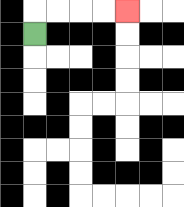{'start': '[1, 1]', 'end': '[5, 0]', 'path_directions': 'U,R,R,R,R', 'path_coordinates': '[[1, 1], [1, 0], [2, 0], [3, 0], [4, 0], [5, 0]]'}